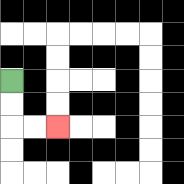{'start': '[0, 3]', 'end': '[2, 5]', 'path_directions': 'D,D,R,R', 'path_coordinates': '[[0, 3], [0, 4], [0, 5], [1, 5], [2, 5]]'}